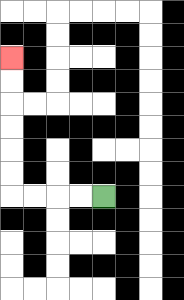{'start': '[4, 8]', 'end': '[0, 2]', 'path_directions': 'L,L,L,L,U,U,U,U,U,U', 'path_coordinates': '[[4, 8], [3, 8], [2, 8], [1, 8], [0, 8], [0, 7], [0, 6], [0, 5], [0, 4], [0, 3], [0, 2]]'}